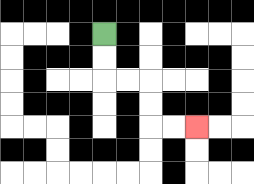{'start': '[4, 1]', 'end': '[8, 5]', 'path_directions': 'D,D,R,R,D,D,R,R', 'path_coordinates': '[[4, 1], [4, 2], [4, 3], [5, 3], [6, 3], [6, 4], [6, 5], [7, 5], [8, 5]]'}